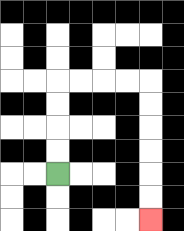{'start': '[2, 7]', 'end': '[6, 9]', 'path_directions': 'U,U,U,U,R,R,R,R,D,D,D,D,D,D', 'path_coordinates': '[[2, 7], [2, 6], [2, 5], [2, 4], [2, 3], [3, 3], [4, 3], [5, 3], [6, 3], [6, 4], [6, 5], [6, 6], [6, 7], [6, 8], [6, 9]]'}